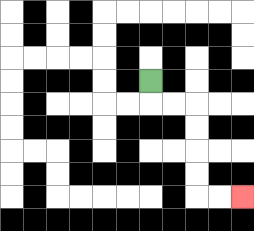{'start': '[6, 3]', 'end': '[10, 8]', 'path_directions': 'D,R,R,D,D,D,D,R,R', 'path_coordinates': '[[6, 3], [6, 4], [7, 4], [8, 4], [8, 5], [8, 6], [8, 7], [8, 8], [9, 8], [10, 8]]'}